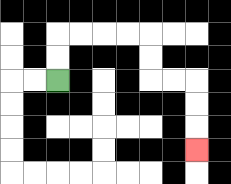{'start': '[2, 3]', 'end': '[8, 6]', 'path_directions': 'U,U,R,R,R,R,D,D,R,R,D,D,D', 'path_coordinates': '[[2, 3], [2, 2], [2, 1], [3, 1], [4, 1], [5, 1], [6, 1], [6, 2], [6, 3], [7, 3], [8, 3], [8, 4], [8, 5], [8, 6]]'}